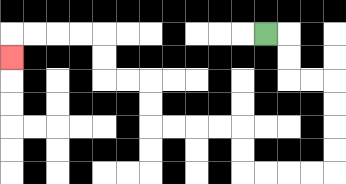{'start': '[11, 1]', 'end': '[0, 2]', 'path_directions': 'R,D,D,R,R,D,D,D,D,L,L,L,L,U,U,L,L,L,L,U,U,L,L,U,U,L,L,L,L,D', 'path_coordinates': '[[11, 1], [12, 1], [12, 2], [12, 3], [13, 3], [14, 3], [14, 4], [14, 5], [14, 6], [14, 7], [13, 7], [12, 7], [11, 7], [10, 7], [10, 6], [10, 5], [9, 5], [8, 5], [7, 5], [6, 5], [6, 4], [6, 3], [5, 3], [4, 3], [4, 2], [4, 1], [3, 1], [2, 1], [1, 1], [0, 1], [0, 2]]'}